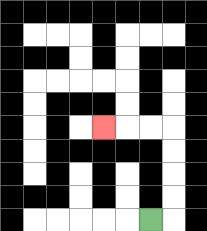{'start': '[6, 9]', 'end': '[4, 5]', 'path_directions': 'R,U,U,U,U,L,L,L', 'path_coordinates': '[[6, 9], [7, 9], [7, 8], [7, 7], [7, 6], [7, 5], [6, 5], [5, 5], [4, 5]]'}